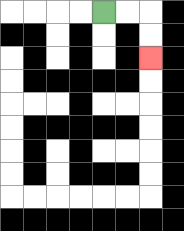{'start': '[4, 0]', 'end': '[6, 2]', 'path_directions': 'R,R,D,D', 'path_coordinates': '[[4, 0], [5, 0], [6, 0], [6, 1], [6, 2]]'}